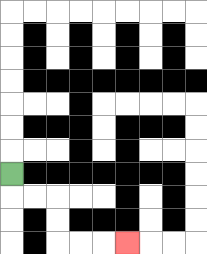{'start': '[0, 7]', 'end': '[5, 10]', 'path_directions': 'D,R,R,D,D,R,R,R', 'path_coordinates': '[[0, 7], [0, 8], [1, 8], [2, 8], [2, 9], [2, 10], [3, 10], [4, 10], [5, 10]]'}